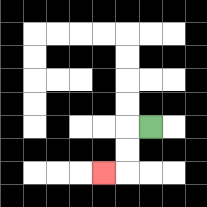{'start': '[6, 5]', 'end': '[4, 7]', 'path_directions': 'L,D,D,L', 'path_coordinates': '[[6, 5], [5, 5], [5, 6], [5, 7], [4, 7]]'}